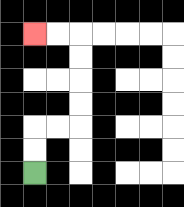{'start': '[1, 7]', 'end': '[1, 1]', 'path_directions': 'U,U,R,R,U,U,U,U,L,L', 'path_coordinates': '[[1, 7], [1, 6], [1, 5], [2, 5], [3, 5], [3, 4], [3, 3], [3, 2], [3, 1], [2, 1], [1, 1]]'}